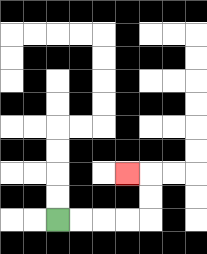{'start': '[2, 9]', 'end': '[5, 7]', 'path_directions': 'R,R,R,R,U,U,L', 'path_coordinates': '[[2, 9], [3, 9], [4, 9], [5, 9], [6, 9], [6, 8], [6, 7], [5, 7]]'}